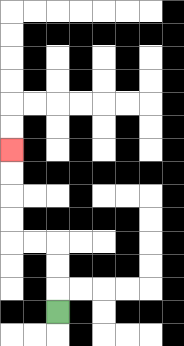{'start': '[2, 13]', 'end': '[0, 6]', 'path_directions': 'U,U,U,L,L,U,U,U,U', 'path_coordinates': '[[2, 13], [2, 12], [2, 11], [2, 10], [1, 10], [0, 10], [0, 9], [0, 8], [0, 7], [0, 6]]'}